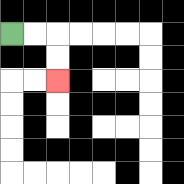{'start': '[0, 1]', 'end': '[2, 3]', 'path_directions': 'R,R,D,D', 'path_coordinates': '[[0, 1], [1, 1], [2, 1], [2, 2], [2, 3]]'}